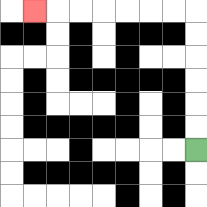{'start': '[8, 6]', 'end': '[1, 0]', 'path_directions': 'U,U,U,U,U,U,L,L,L,L,L,L,L', 'path_coordinates': '[[8, 6], [8, 5], [8, 4], [8, 3], [8, 2], [8, 1], [8, 0], [7, 0], [6, 0], [5, 0], [4, 0], [3, 0], [2, 0], [1, 0]]'}